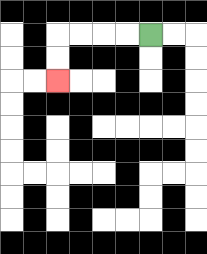{'start': '[6, 1]', 'end': '[2, 3]', 'path_directions': 'L,L,L,L,D,D', 'path_coordinates': '[[6, 1], [5, 1], [4, 1], [3, 1], [2, 1], [2, 2], [2, 3]]'}